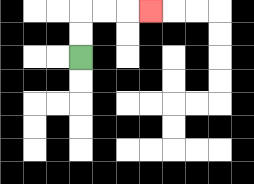{'start': '[3, 2]', 'end': '[6, 0]', 'path_directions': 'U,U,R,R,R', 'path_coordinates': '[[3, 2], [3, 1], [3, 0], [4, 0], [5, 0], [6, 0]]'}